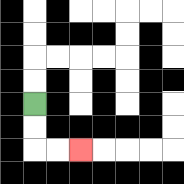{'start': '[1, 4]', 'end': '[3, 6]', 'path_directions': 'D,D,R,R', 'path_coordinates': '[[1, 4], [1, 5], [1, 6], [2, 6], [3, 6]]'}